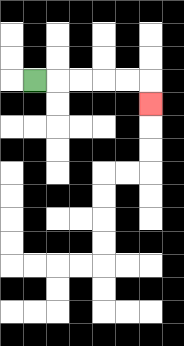{'start': '[1, 3]', 'end': '[6, 4]', 'path_directions': 'R,R,R,R,R,D', 'path_coordinates': '[[1, 3], [2, 3], [3, 3], [4, 3], [5, 3], [6, 3], [6, 4]]'}